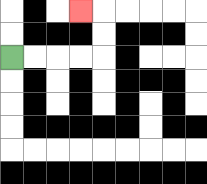{'start': '[0, 2]', 'end': '[3, 0]', 'path_directions': 'R,R,R,R,U,U,L', 'path_coordinates': '[[0, 2], [1, 2], [2, 2], [3, 2], [4, 2], [4, 1], [4, 0], [3, 0]]'}